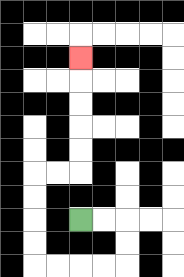{'start': '[3, 9]', 'end': '[3, 2]', 'path_directions': 'R,R,D,D,L,L,L,L,U,U,U,U,R,R,U,U,U,U,U', 'path_coordinates': '[[3, 9], [4, 9], [5, 9], [5, 10], [5, 11], [4, 11], [3, 11], [2, 11], [1, 11], [1, 10], [1, 9], [1, 8], [1, 7], [2, 7], [3, 7], [3, 6], [3, 5], [3, 4], [3, 3], [3, 2]]'}